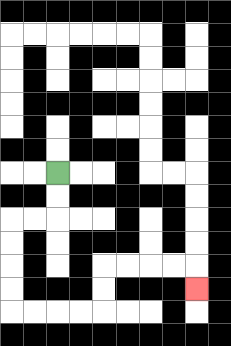{'start': '[2, 7]', 'end': '[8, 12]', 'path_directions': 'D,D,L,L,D,D,D,D,R,R,R,R,U,U,R,R,R,R,D', 'path_coordinates': '[[2, 7], [2, 8], [2, 9], [1, 9], [0, 9], [0, 10], [0, 11], [0, 12], [0, 13], [1, 13], [2, 13], [3, 13], [4, 13], [4, 12], [4, 11], [5, 11], [6, 11], [7, 11], [8, 11], [8, 12]]'}